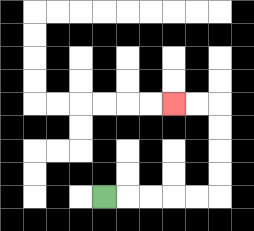{'start': '[4, 8]', 'end': '[7, 4]', 'path_directions': 'R,R,R,R,R,U,U,U,U,L,L', 'path_coordinates': '[[4, 8], [5, 8], [6, 8], [7, 8], [8, 8], [9, 8], [9, 7], [9, 6], [9, 5], [9, 4], [8, 4], [7, 4]]'}